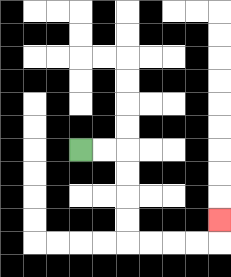{'start': '[3, 6]', 'end': '[9, 9]', 'path_directions': 'R,R,D,D,D,D,R,R,R,R,U', 'path_coordinates': '[[3, 6], [4, 6], [5, 6], [5, 7], [5, 8], [5, 9], [5, 10], [6, 10], [7, 10], [8, 10], [9, 10], [9, 9]]'}